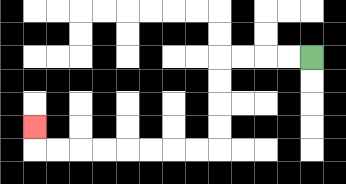{'start': '[13, 2]', 'end': '[1, 5]', 'path_directions': 'L,L,L,L,D,D,D,D,L,L,L,L,L,L,L,L,U', 'path_coordinates': '[[13, 2], [12, 2], [11, 2], [10, 2], [9, 2], [9, 3], [9, 4], [9, 5], [9, 6], [8, 6], [7, 6], [6, 6], [5, 6], [4, 6], [3, 6], [2, 6], [1, 6], [1, 5]]'}